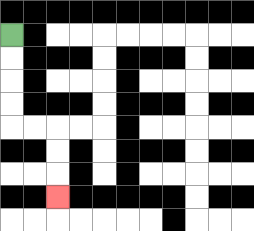{'start': '[0, 1]', 'end': '[2, 8]', 'path_directions': 'D,D,D,D,R,R,D,D,D', 'path_coordinates': '[[0, 1], [0, 2], [0, 3], [0, 4], [0, 5], [1, 5], [2, 5], [2, 6], [2, 7], [2, 8]]'}